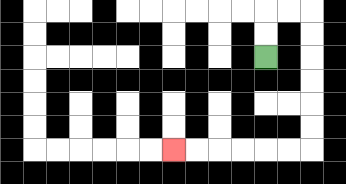{'start': '[11, 2]', 'end': '[7, 6]', 'path_directions': 'U,U,R,R,D,D,D,D,D,D,L,L,L,L,L,L', 'path_coordinates': '[[11, 2], [11, 1], [11, 0], [12, 0], [13, 0], [13, 1], [13, 2], [13, 3], [13, 4], [13, 5], [13, 6], [12, 6], [11, 6], [10, 6], [9, 6], [8, 6], [7, 6]]'}